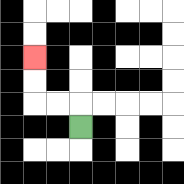{'start': '[3, 5]', 'end': '[1, 2]', 'path_directions': 'U,L,L,U,U', 'path_coordinates': '[[3, 5], [3, 4], [2, 4], [1, 4], [1, 3], [1, 2]]'}